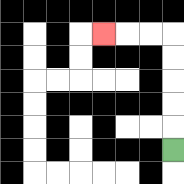{'start': '[7, 6]', 'end': '[4, 1]', 'path_directions': 'U,U,U,U,U,L,L,L', 'path_coordinates': '[[7, 6], [7, 5], [7, 4], [7, 3], [7, 2], [7, 1], [6, 1], [5, 1], [4, 1]]'}